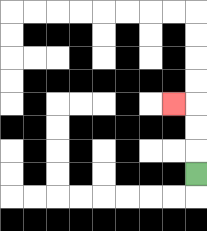{'start': '[8, 7]', 'end': '[7, 4]', 'path_directions': 'U,U,U,L', 'path_coordinates': '[[8, 7], [8, 6], [8, 5], [8, 4], [7, 4]]'}